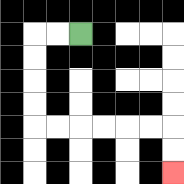{'start': '[3, 1]', 'end': '[7, 7]', 'path_directions': 'L,L,D,D,D,D,R,R,R,R,R,R,D,D', 'path_coordinates': '[[3, 1], [2, 1], [1, 1], [1, 2], [1, 3], [1, 4], [1, 5], [2, 5], [3, 5], [4, 5], [5, 5], [6, 5], [7, 5], [7, 6], [7, 7]]'}